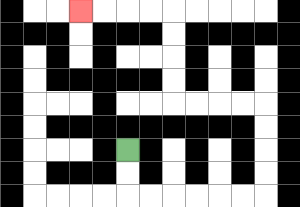{'start': '[5, 6]', 'end': '[3, 0]', 'path_directions': 'D,D,R,R,R,R,R,R,U,U,U,U,L,L,L,L,U,U,U,U,L,L,L,L', 'path_coordinates': '[[5, 6], [5, 7], [5, 8], [6, 8], [7, 8], [8, 8], [9, 8], [10, 8], [11, 8], [11, 7], [11, 6], [11, 5], [11, 4], [10, 4], [9, 4], [8, 4], [7, 4], [7, 3], [7, 2], [7, 1], [7, 0], [6, 0], [5, 0], [4, 0], [3, 0]]'}